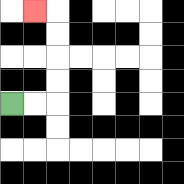{'start': '[0, 4]', 'end': '[1, 0]', 'path_directions': 'R,R,U,U,U,U,L', 'path_coordinates': '[[0, 4], [1, 4], [2, 4], [2, 3], [2, 2], [2, 1], [2, 0], [1, 0]]'}